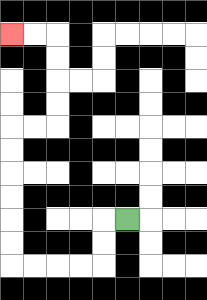{'start': '[5, 9]', 'end': '[0, 1]', 'path_directions': 'L,D,D,L,L,L,L,U,U,U,U,U,U,R,R,U,U,U,U,L,L', 'path_coordinates': '[[5, 9], [4, 9], [4, 10], [4, 11], [3, 11], [2, 11], [1, 11], [0, 11], [0, 10], [0, 9], [0, 8], [0, 7], [0, 6], [0, 5], [1, 5], [2, 5], [2, 4], [2, 3], [2, 2], [2, 1], [1, 1], [0, 1]]'}